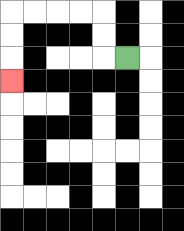{'start': '[5, 2]', 'end': '[0, 3]', 'path_directions': 'L,U,U,L,L,L,L,D,D,D', 'path_coordinates': '[[5, 2], [4, 2], [4, 1], [4, 0], [3, 0], [2, 0], [1, 0], [0, 0], [0, 1], [0, 2], [0, 3]]'}